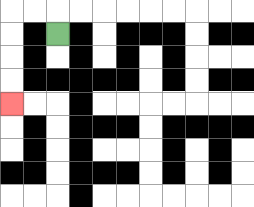{'start': '[2, 1]', 'end': '[0, 4]', 'path_directions': 'U,L,L,D,D,D,D', 'path_coordinates': '[[2, 1], [2, 0], [1, 0], [0, 0], [0, 1], [0, 2], [0, 3], [0, 4]]'}